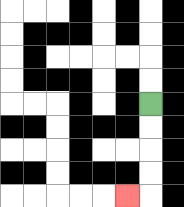{'start': '[6, 4]', 'end': '[5, 8]', 'path_directions': 'D,D,D,D,L', 'path_coordinates': '[[6, 4], [6, 5], [6, 6], [6, 7], [6, 8], [5, 8]]'}